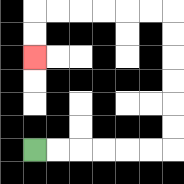{'start': '[1, 6]', 'end': '[1, 2]', 'path_directions': 'R,R,R,R,R,R,U,U,U,U,U,U,L,L,L,L,L,L,D,D', 'path_coordinates': '[[1, 6], [2, 6], [3, 6], [4, 6], [5, 6], [6, 6], [7, 6], [7, 5], [7, 4], [7, 3], [7, 2], [7, 1], [7, 0], [6, 0], [5, 0], [4, 0], [3, 0], [2, 0], [1, 0], [1, 1], [1, 2]]'}